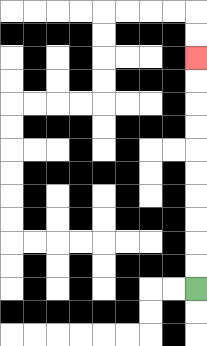{'start': '[8, 12]', 'end': '[8, 2]', 'path_directions': 'U,U,U,U,U,U,U,U,U,U', 'path_coordinates': '[[8, 12], [8, 11], [8, 10], [8, 9], [8, 8], [8, 7], [8, 6], [8, 5], [8, 4], [8, 3], [8, 2]]'}